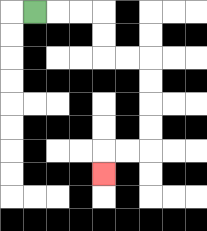{'start': '[1, 0]', 'end': '[4, 7]', 'path_directions': 'R,R,R,D,D,R,R,D,D,D,D,L,L,D', 'path_coordinates': '[[1, 0], [2, 0], [3, 0], [4, 0], [4, 1], [4, 2], [5, 2], [6, 2], [6, 3], [6, 4], [6, 5], [6, 6], [5, 6], [4, 6], [4, 7]]'}